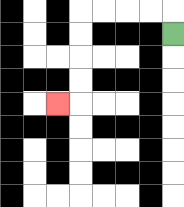{'start': '[7, 1]', 'end': '[2, 4]', 'path_directions': 'U,L,L,L,L,D,D,D,D,L', 'path_coordinates': '[[7, 1], [7, 0], [6, 0], [5, 0], [4, 0], [3, 0], [3, 1], [3, 2], [3, 3], [3, 4], [2, 4]]'}